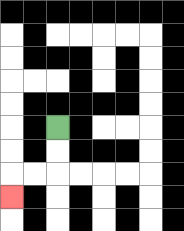{'start': '[2, 5]', 'end': '[0, 8]', 'path_directions': 'D,D,L,L,D', 'path_coordinates': '[[2, 5], [2, 6], [2, 7], [1, 7], [0, 7], [0, 8]]'}